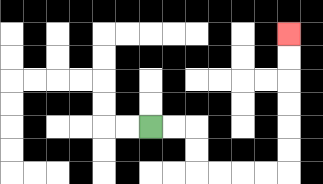{'start': '[6, 5]', 'end': '[12, 1]', 'path_directions': 'R,R,D,D,R,R,R,R,U,U,U,U,U,U', 'path_coordinates': '[[6, 5], [7, 5], [8, 5], [8, 6], [8, 7], [9, 7], [10, 7], [11, 7], [12, 7], [12, 6], [12, 5], [12, 4], [12, 3], [12, 2], [12, 1]]'}